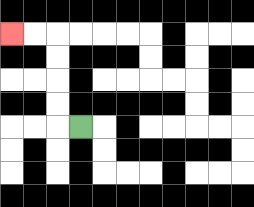{'start': '[3, 5]', 'end': '[0, 1]', 'path_directions': 'L,U,U,U,U,L,L', 'path_coordinates': '[[3, 5], [2, 5], [2, 4], [2, 3], [2, 2], [2, 1], [1, 1], [0, 1]]'}